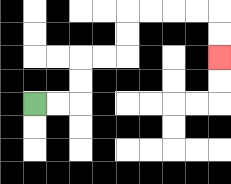{'start': '[1, 4]', 'end': '[9, 2]', 'path_directions': 'R,R,U,U,R,R,U,U,R,R,R,R,D,D', 'path_coordinates': '[[1, 4], [2, 4], [3, 4], [3, 3], [3, 2], [4, 2], [5, 2], [5, 1], [5, 0], [6, 0], [7, 0], [8, 0], [9, 0], [9, 1], [9, 2]]'}